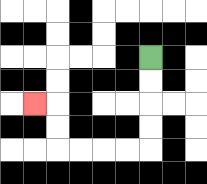{'start': '[6, 2]', 'end': '[1, 4]', 'path_directions': 'D,D,D,D,L,L,L,L,U,U,L', 'path_coordinates': '[[6, 2], [6, 3], [6, 4], [6, 5], [6, 6], [5, 6], [4, 6], [3, 6], [2, 6], [2, 5], [2, 4], [1, 4]]'}